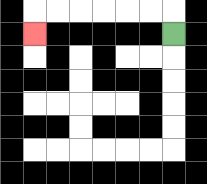{'start': '[7, 1]', 'end': '[1, 1]', 'path_directions': 'U,L,L,L,L,L,L,D', 'path_coordinates': '[[7, 1], [7, 0], [6, 0], [5, 0], [4, 0], [3, 0], [2, 0], [1, 0], [1, 1]]'}